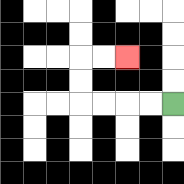{'start': '[7, 4]', 'end': '[5, 2]', 'path_directions': 'L,L,L,L,U,U,R,R', 'path_coordinates': '[[7, 4], [6, 4], [5, 4], [4, 4], [3, 4], [3, 3], [3, 2], [4, 2], [5, 2]]'}